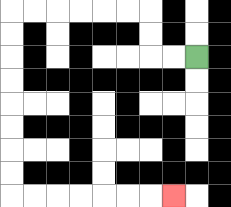{'start': '[8, 2]', 'end': '[7, 8]', 'path_directions': 'L,L,U,U,L,L,L,L,L,L,D,D,D,D,D,D,D,D,R,R,R,R,R,R,R', 'path_coordinates': '[[8, 2], [7, 2], [6, 2], [6, 1], [6, 0], [5, 0], [4, 0], [3, 0], [2, 0], [1, 0], [0, 0], [0, 1], [0, 2], [0, 3], [0, 4], [0, 5], [0, 6], [0, 7], [0, 8], [1, 8], [2, 8], [3, 8], [4, 8], [5, 8], [6, 8], [7, 8]]'}